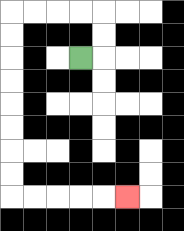{'start': '[3, 2]', 'end': '[5, 8]', 'path_directions': 'R,U,U,L,L,L,L,D,D,D,D,D,D,D,D,R,R,R,R,R', 'path_coordinates': '[[3, 2], [4, 2], [4, 1], [4, 0], [3, 0], [2, 0], [1, 0], [0, 0], [0, 1], [0, 2], [0, 3], [0, 4], [0, 5], [0, 6], [0, 7], [0, 8], [1, 8], [2, 8], [3, 8], [4, 8], [5, 8]]'}